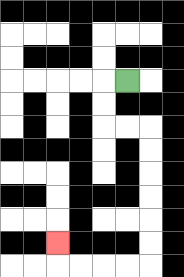{'start': '[5, 3]', 'end': '[2, 10]', 'path_directions': 'L,D,D,R,R,D,D,D,D,D,D,L,L,L,L,U', 'path_coordinates': '[[5, 3], [4, 3], [4, 4], [4, 5], [5, 5], [6, 5], [6, 6], [6, 7], [6, 8], [6, 9], [6, 10], [6, 11], [5, 11], [4, 11], [3, 11], [2, 11], [2, 10]]'}